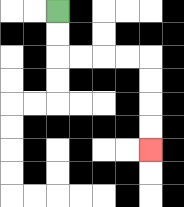{'start': '[2, 0]', 'end': '[6, 6]', 'path_directions': 'D,D,R,R,R,R,D,D,D,D', 'path_coordinates': '[[2, 0], [2, 1], [2, 2], [3, 2], [4, 2], [5, 2], [6, 2], [6, 3], [6, 4], [6, 5], [6, 6]]'}